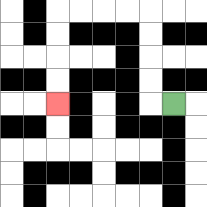{'start': '[7, 4]', 'end': '[2, 4]', 'path_directions': 'L,U,U,U,U,L,L,L,L,D,D,D,D', 'path_coordinates': '[[7, 4], [6, 4], [6, 3], [6, 2], [6, 1], [6, 0], [5, 0], [4, 0], [3, 0], [2, 0], [2, 1], [2, 2], [2, 3], [2, 4]]'}